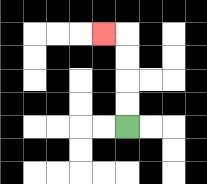{'start': '[5, 5]', 'end': '[4, 1]', 'path_directions': 'U,U,U,U,L', 'path_coordinates': '[[5, 5], [5, 4], [5, 3], [5, 2], [5, 1], [4, 1]]'}